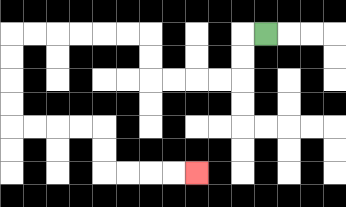{'start': '[11, 1]', 'end': '[8, 7]', 'path_directions': 'L,D,D,L,L,L,L,U,U,L,L,L,L,L,L,D,D,D,D,R,R,R,R,D,D,R,R,R,R', 'path_coordinates': '[[11, 1], [10, 1], [10, 2], [10, 3], [9, 3], [8, 3], [7, 3], [6, 3], [6, 2], [6, 1], [5, 1], [4, 1], [3, 1], [2, 1], [1, 1], [0, 1], [0, 2], [0, 3], [0, 4], [0, 5], [1, 5], [2, 5], [3, 5], [4, 5], [4, 6], [4, 7], [5, 7], [6, 7], [7, 7], [8, 7]]'}